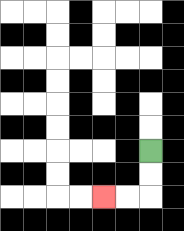{'start': '[6, 6]', 'end': '[4, 8]', 'path_directions': 'D,D,L,L', 'path_coordinates': '[[6, 6], [6, 7], [6, 8], [5, 8], [4, 8]]'}